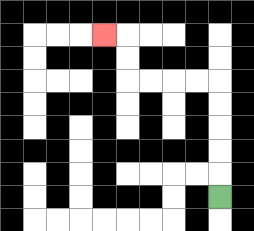{'start': '[9, 8]', 'end': '[4, 1]', 'path_directions': 'U,U,U,U,U,L,L,L,L,U,U,L', 'path_coordinates': '[[9, 8], [9, 7], [9, 6], [9, 5], [9, 4], [9, 3], [8, 3], [7, 3], [6, 3], [5, 3], [5, 2], [5, 1], [4, 1]]'}